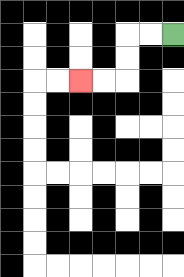{'start': '[7, 1]', 'end': '[3, 3]', 'path_directions': 'L,L,D,D,L,L', 'path_coordinates': '[[7, 1], [6, 1], [5, 1], [5, 2], [5, 3], [4, 3], [3, 3]]'}